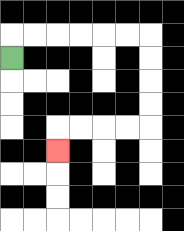{'start': '[0, 2]', 'end': '[2, 6]', 'path_directions': 'U,R,R,R,R,R,R,D,D,D,D,L,L,L,L,D', 'path_coordinates': '[[0, 2], [0, 1], [1, 1], [2, 1], [3, 1], [4, 1], [5, 1], [6, 1], [6, 2], [6, 3], [6, 4], [6, 5], [5, 5], [4, 5], [3, 5], [2, 5], [2, 6]]'}